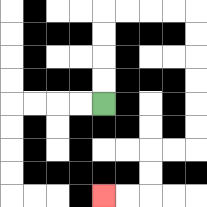{'start': '[4, 4]', 'end': '[4, 8]', 'path_directions': 'U,U,U,U,R,R,R,R,D,D,D,D,D,D,L,L,D,D,L,L', 'path_coordinates': '[[4, 4], [4, 3], [4, 2], [4, 1], [4, 0], [5, 0], [6, 0], [7, 0], [8, 0], [8, 1], [8, 2], [8, 3], [8, 4], [8, 5], [8, 6], [7, 6], [6, 6], [6, 7], [6, 8], [5, 8], [4, 8]]'}